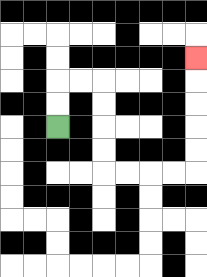{'start': '[2, 5]', 'end': '[8, 2]', 'path_directions': 'U,U,R,R,D,D,D,D,R,R,R,R,U,U,U,U,U', 'path_coordinates': '[[2, 5], [2, 4], [2, 3], [3, 3], [4, 3], [4, 4], [4, 5], [4, 6], [4, 7], [5, 7], [6, 7], [7, 7], [8, 7], [8, 6], [8, 5], [8, 4], [8, 3], [8, 2]]'}